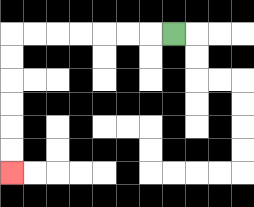{'start': '[7, 1]', 'end': '[0, 7]', 'path_directions': 'L,L,L,L,L,L,L,D,D,D,D,D,D', 'path_coordinates': '[[7, 1], [6, 1], [5, 1], [4, 1], [3, 1], [2, 1], [1, 1], [0, 1], [0, 2], [0, 3], [0, 4], [0, 5], [0, 6], [0, 7]]'}